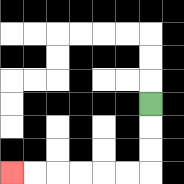{'start': '[6, 4]', 'end': '[0, 7]', 'path_directions': 'D,D,D,L,L,L,L,L,L', 'path_coordinates': '[[6, 4], [6, 5], [6, 6], [6, 7], [5, 7], [4, 7], [3, 7], [2, 7], [1, 7], [0, 7]]'}